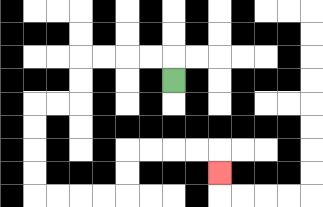{'start': '[7, 3]', 'end': '[9, 7]', 'path_directions': 'U,L,L,L,L,D,D,L,L,D,D,D,D,R,R,R,R,U,U,R,R,R,R,D', 'path_coordinates': '[[7, 3], [7, 2], [6, 2], [5, 2], [4, 2], [3, 2], [3, 3], [3, 4], [2, 4], [1, 4], [1, 5], [1, 6], [1, 7], [1, 8], [2, 8], [3, 8], [4, 8], [5, 8], [5, 7], [5, 6], [6, 6], [7, 6], [8, 6], [9, 6], [9, 7]]'}